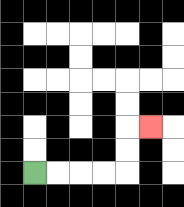{'start': '[1, 7]', 'end': '[6, 5]', 'path_directions': 'R,R,R,R,U,U,R', 'path_coordinates': '[[1, 7], [2, 7], [3, 7], [4, 7], [5, 7], [5, 6], [5, 5], [6, 5]]'}